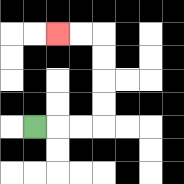{'start': '[1, 5]', 'end': '[2, 1]', 'path_directions': 'R,R,R,U,U,U,U,L,L', 'path_coordinates': '[[1, 5], [2, 5], [3, 5], [4, 5], [4, 4], [4, 3], [4, 2], [4, 1], [3, 1], [2, 1]]'}